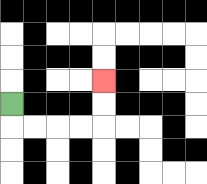{'start': '[0, 4]', 'end': '[4, 3]', 'path_directions': 'D,R,R,R,R,U,U', 'path_coordinates': '[[0, 4], [0, 5], [1, 5], [2, 5], [3, 5], [4, 5], [4, 4], [4, 3]]'}